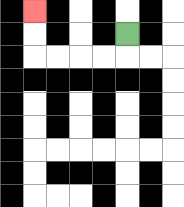{'start': '[5, 1]', 'end': '[1, 0]', 'path_directions': 'D,L,L,L,L,U,U', 'path_coordinates': '[[5, 1], [5, 2], [4, 2], [3, 2], [2, 2], [1, 2], [1, 1], [1, 0]]'}